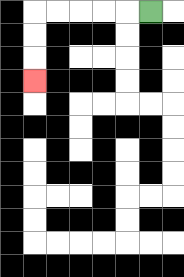{'start': '[6, 0]', 'end': '[1, 3]', 'path_directions': 'L,L,L,L,L,D,D,D', 'path_coordinates': '[[6, 0], [5, 0], [4, 0], [3, 0], [2, 0], [1, 0], [1, 1], [1, 2], [1, 3]]'}